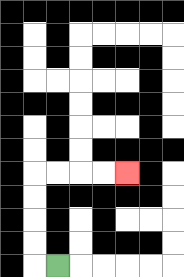{'start': '[2, 11]', 'end': '[5, 7]', 'path_directions': 'L,U,U,U,U,R,R,R,R', 'path_coordinates': '[[2, 11], [1, 11], [1, 10], [1, 9], [1, 8], [1, 7], [2, 7], [3, 7], [4, 7], [5, 7]]'}